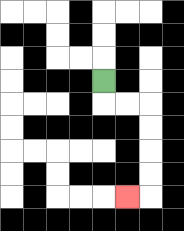{'start': '[4, 3]', 'end': '[5, 8]', 'path_directions': 'D,R,R,D,D,D,D,L', 'path_coordinates': '[[4, 3], [4, 4], [5, 4], [6, 4], [6, 5], [6, 6], [6, 7], [6, 8], [5, 8]]'}